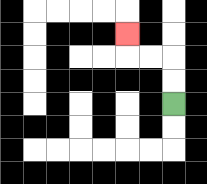{'start': '[7, 4]', 'end': '[5, 1]', 'path_directions': 'U,U,L,L,U', 'path_coordinates': '[[7, 4], [7, 3], [7, 2], [6, 2], [5, 2], [5, 1]]'}